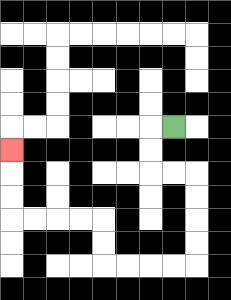{'start': '[7, 5]', 'end': '[0, 6]', 'path_directions': 'L,D,D,R,R,D,D,D,D,L,L,L,L,U,U,L,L,L,L,U,U,U', 'path_coordinates': '[[7, 5], [6, 5], [6, 6], [6, 7], [7, 7], [8, 7], [8, 8], [8, 9], [8, 10], [8, 11], [7, 11], [6, 11], [5, 11], [4, 11], [4, 10], [4, 9], [3, 9], [2, 9], [1, 9], [0, 9], [0, 8], [0, 7], [0, 6]]'}